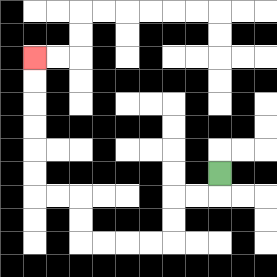{'start': '[9, 7]', 'end': '[1, 2]', 'path_directions': 'D,L,L,D,D,L,L,L,L,U,U,L,L,U,U,U,U,U,U', 'path_coordinates': '[[9, 7], [9, 8], [8, 8], [7, 8], [7, 9], [7, 10], [6, 10], [5, 10], [4, 10], [3, 10], [3, 9], [3, 8], [2, 8], [1, 8], [1, 7], [1, 6], [1, 5], [1, 4], [1, 3], [1, 2]]'}